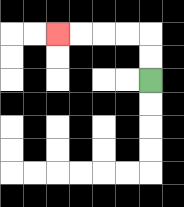{'start': '[6, 3]', 'end': '[2, 1]', 'path_directions': 'U,U,L,L,L,L', 'path_coordinates': '[[6, 3], [6, 2], [6, 1], [5, 1], [4, 1], [3, 1], [2, 1]]'}